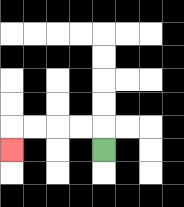{'start': '[4, 6]', 'end': '[0, 6]', 'path_directions': 'U,L,L,L,L,D', 'path_coordinates': '[[4, 6], [4, 5], [3, 5], [2, 5], [1, 5], [0, 5], [0, 6]]'}